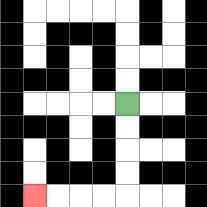{'start': '[5, 4]', 'end': '[1, 8]', 'path_directions': 'D,D,D,D,L,L,L,L', 'path_coordinates': '[[5, 4], [5, 5], [5, 6], [5, 7], [5, 8], [4, 8], [3, 8], [2, 8], [1, 8]]'}